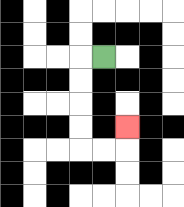{'start': '[4, 2]', 'end': '[5, 5]', 'path_directions': 'L,D,D,D,D,R,R,U', 'path_coordinates': '[[4, 2], [3, 2], [3, 3], [3, 4], [3, 5], [3, 6], [4, 6], [5, 6], [5, 5]]'}